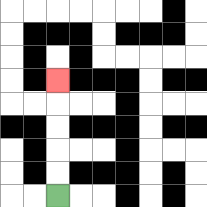{'start': '[2, 8]', 'end': '[2, 3]', 'path_directions': 'U,U,U,U,U', 'path_coordinates': '[[2, 8], [2, 7], [2, 6], [2, 5], [2, 4], [2, 3]]'}